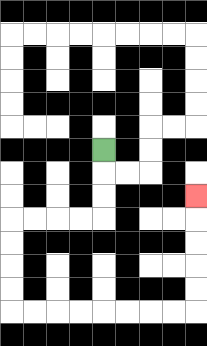{'start': '[4, 6]', 'end': '[8, 8]', 'path_directions': 'D,D,D,L,L,L,L,D,D,D,D,R,R,R,R,R,R,R,R,U,U,U,U,U', 'path_coordinates': '[[4, 6], [4, 7], [4, 8], [4, 9], [3, 9], [2, 9], [1, 9], [0, 9], [0, 10], [0, 11], [0, 12], [0, 13], [1, 13], [2, 13], [3, 13], [4, 13], [5, 13], [6, 13], [7, 13], [8, 13], [8, 12], [8, 11], [8, 10], [8, 9], [8, 8]]'}